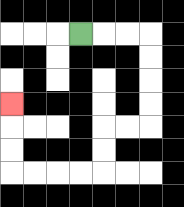{'start': '[3, 1]', 'end': '[0, 4]', 'path_directions': 'R,R,R,D,D,D,D,L,L,D,D,L,L,L,L,U,U,U', 'path_coordinates': '[[3, 1], [4, 1], [5, 1], [6, 1], [6, 2], [6, 3], [6, 4], [6, 5], [5, 5], [4, 5], [4, 6], [4, 7], [3, 7], [2, 7], [1, 7], [0, 7], [0, 6], [0, 5], [0, 4]]'}